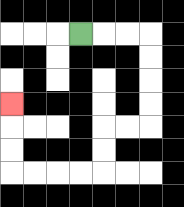{'start': '[3, 1]', 'end': '[0, 4]', 'path_directions': 'R,R,R,D,D,D,D,L,L,D,D,L,L,L,L,U,U,U', 'path_coordinates': '[[3, 1], [4, 1], [5, 1], [6, 1], [6, 2], [6, 3], [6, 4], [6, 5], [5, 5], [4, 5], [4, 6], [4, 7], [3, 7], [2, 7], [1, 7], [0, 7], [0, 6], [0, 5], [0, 4]]'}